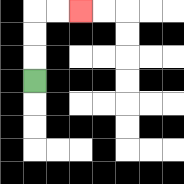{'start': '[1, 3]', 'end': '[3, 0]', 'path_directions': 'U,U,U,R,R', 'path_coordinates': '[[1, 3], [1, 2], [1, 1], [1, 0], [2, 0], [3, 0]]'}